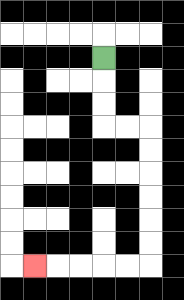{'start': '[4, 2]', 'end': '[1, 11]', 'path_directions': 'D,D,D,R,R,D,D,D,D,D,D,L,L,L,L,L', 'path_coordinates': '[[4, 2], [4, 3], [4, 4], [4, 5], [5, 5], [6, 5], [6, 6], [6, 7], [6, 8], [6, 9], [6, 10], [6, 11], [5, 11], [4, 11], [3, 11], [2, 11], [1, 11]]'}